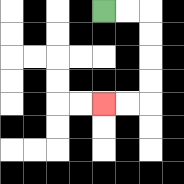{'start': '[4, 0]', 'end': '[4, 4]', 'path_directions': 'R,R,D,D,D,D,L,L', 'path_coordinates': '[[4, 0], [5, 0], [6, 0], [6, 1], [6, 2], [6, 3], [6, 4], [5, 4], [4, 4]]'}